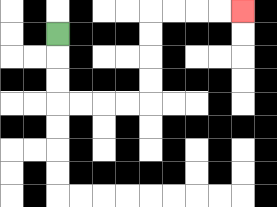{'start': '[2, 1]', 'end': '[10, 0]', 'path_directions': 'D,D,D,R,R,R,R,U,U,U,U,R,R,R,R', 'path_coordinates': '[[2, 1], [2, 2], [2, 3], [2, 4], [3, 4], [4, 4], [5, 4], [6, 4], [6, 3], [6, 2], [6, 1], [6, 0], [7, 0], [8, 0], [9, 0], [10, 0]]'}